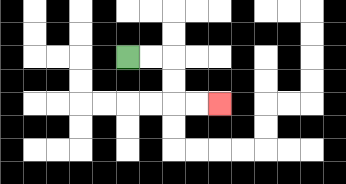{'start': '[5, 2]', 'end': '[9, 4]', 'path_directions': 'R,R,D,D,R,R', 'path_coordinates': '[[5, 2], [6, 2], [7, 2], [7, 3], [7, 4], [8, 4], [9, 4]]'}